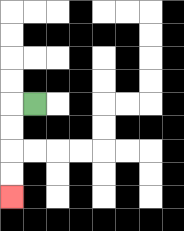{'start': '[1, 4]', 'end': '[0, 8]', 'path_directions': 'L,D,D,D,D', 'path_coordinates': '[[1, 4], [0, 4], [0, 5], [0, 6], [0, 7], [0, 8]]'}